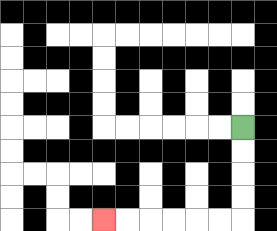{'start': '[10, 5]', 'end': '[4, 9]', 'path_directions': 'D,D,D,D,L,L,L,L,L,L', 'path_coordinates': '[[10, 5], [10, 6], [10, 7], [10, 8], [10, 9], [9, 9], [8, 9], [7, 9], [6, 9], [5, 9], [4, 9]]'}